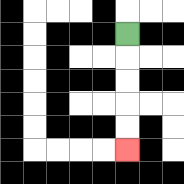{'start': '[5, 1]', 'end': '[5, 6]', 'path_directions': 'D,D,D,D,D', 'path_coordinates': '[[5, 1], [5, 2], [5, 3], [5, 4], [5, 5], [5, 6]]'}